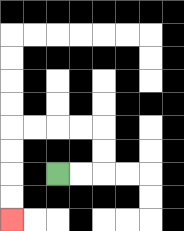{'start': '[2, 7]', 'end': '[0, 9]', 'path_directions': 'R,R,U,U,L,L,L,L,D,D,D,D', 'path_coordinates': '[[2, 7], [3, 7], [4, 7], [4, 6], [4, 5], [3, 5], [2, 5], [1, 5], [0, 5], [0, 6], [0, 7], [0, 8], [0, 9]]'}